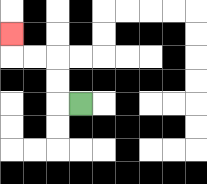{'start': '[3, 4]', 'end': '[0, 1]', 'path_directions': 'L,U,U,L,L,U', 'path_coordinates': '[[3, 4], [2, 4], [2, 3], [2, 2], [1, 2], [0, 2], [0, 1]]'}